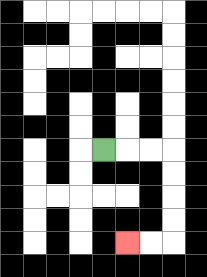{'start': '[4, 6]', 'end': '[5, 10]', 'path_directions': 'R,R,R,D,D,D,D,L,L', 'path_coordinates': '[[4, 6], [5, 6], [6, 6], [7, 6], [7, 7], [7, 8], [7, 9], [7, 10], [6, 10], [5, 10]]'}